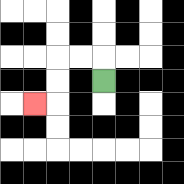{'start': '[4, 3]', 'end': '[1, 4]', 'path_directions': 'U,L,L,D,D,L', 'path_coordinates': '[[4, 3], [4, 2], [3, 2], [2, 2], [2, 3], [2, 4], [1, 4]]'}